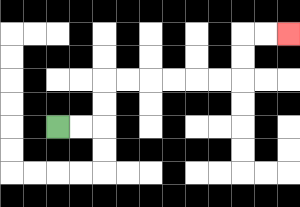{'start': '[2, 5]', 'end': '[12, 1]', 'path_directions': 'R,R,U,U,R,R,R,R,R,R,U,U,R,R', 'path_coordinates': '[[2, 5], [3, 5], [4, 5], [4, 4], [4, 3], [5, 3], [6, 3], [7, 3], [8, 3], [9, 3], [10, 3], [10, 2], [10, 1], [11, 1], [12, 1]]'}